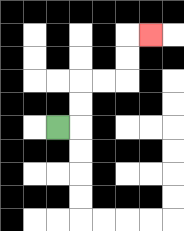{'start': '[2, 5]', 'end': '[6, 1]', 'path_directions': 'R,U,U,R,R,U,U,R', 'path_coordinates': '[[2, 5], [3, 5], [3, 4], [3, 3], [4, 3], [5, 3], [5, 2], [5, 1], [6, 1]]'}